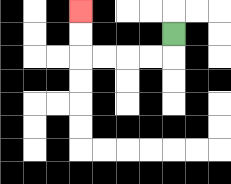{'start': '[7, 1]', 'end': '[3, 0]', 'path_directions': 'D,L,L,L,L,U,U', 'path_coordinates': '[[7, 1], [7, 2], [6, 2], [5, 2], [4, 2], [3, 2], [3, 1], [3, 0]]'}